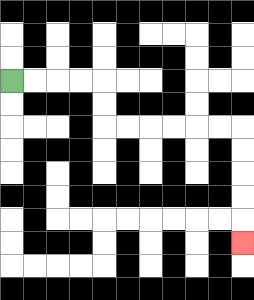{'start': '[0, 3]', 'end': '[10, 10]', 'path_directions': 'R,R,R,R,D,D,R,R,R,R,R,R,D,D,D,D,D', 'path_coordinates': '[[0, 3], [1, 3], [2, 3], [3, 3], [4, 3], [4, 4], [4, 5], [5, 5], [6, 5], [7, 5], [8, 5], [9, 5], [10, 5], [10, 6], [10, 7], [10, 8], [10, 9], [10, 10]]'}